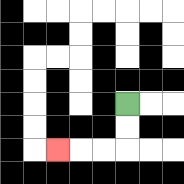{'start': '[5, 4]', 'end': '[2, 6]', 'path_directions': 'D,D,L,L,L', 'path_coordinates': '[[5, 4], [5, 5], [5, 6], [4, 6], [3, 6], [2, 6]]'}